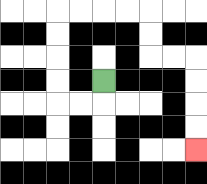{'start': '[4, 3]', 'end': '[8, 6]', 'path_directions': 'D,L,L,U,U,U,U,R,R,R,R,D,D,R,R,D,D,D,D', 'path_coordinates': '[[4, 3], [4, 4], [3, 4], [2, 4], [2, 3], [2, 2], [2, 1], [2, 0], [3, 0], [4, 0], [5, 0], [6, 0], [6, 1], [6, 2], [7, 2], [8, 2], [8, 3], [8, 4], [8, 5], [8, 6]]'}